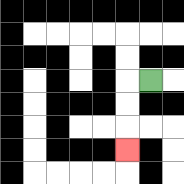{'start': '[6, 3]', 'end': '[5, 6]', 'path_directions': 'L,D,D,D', 'path_coordinates': '[[6, 3], [5, 3], [5, 4], [5, 5], [5, 6]]'}